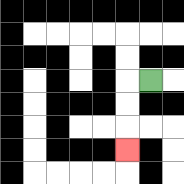{'start': '[6, 3]', 'end': '[5, 6]', 'path_directions': 'L,D,D,D', 'path_coordinates': '[[6, 3], [5, 3], [5, 4], [5, 5], [5, 6]]'}